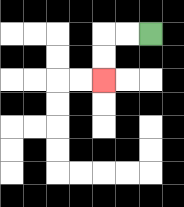{'start': '[6, 1]', 'end': '[4, 3]', 'path_directions': 'L,L,D,D', 'path_coordinates': '[[6, 1], [5, 1], [4, 1], [4, 2], [4, 3]]'}